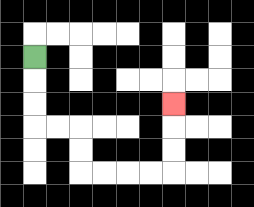{'start': '[1, 2]', 'end': '[7, 4]', 'path_directions': 'D,D,D,R,R,D,D,R,R,R,R,U,U,U', 'path_coordinates': '[[1, 2], [1, 3], [1, 4], [1, 5], [2, 5], [3, 5], [3, 6], [3, 7], [4, 7], [5, 7], [6, 7], [7, 7], [7, 6], [7, 5], [7, 4]]'}